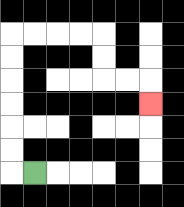{'start': '[1, 7]', 'end': '[6, 4]', 'path_directions': 'L,U,U,U,U,U,U,R,R,R,R,D,D,R,R,D', 'path_coordinates': '[[1, 7], [0, 7], [0, 6], [0, 5], [0, 4], [0, 3], [0, 2], [0, 1], [1, 1], [2, 1], [3, 1], [4, 1], [4, 2], [4, 3], [5, 3], [6, 3], [6, 4]]'}